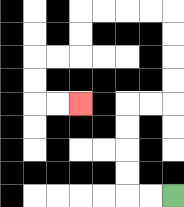{'start': '[7, 8]', 'end': '[3, 4]', 'path_directions': 'L,L,U,U,U,U,R,R,U,U,U,U,L,L,L,L,D,D,L,L,D,D,R,R', 'path_coordinates': '[[7, 8], [6, 8], [5, 8], [5, 7], [5, 6], [5, 5], [5, 4], [6, 4], [7, 4], [7, 3], [7, 2], [7, 1], [7, 0], [6, 0], [5, 0], [4, 0], [3, 0], [3, 1], [3, 2], [2, 2], [1, 2], [1, 3], [1, 4], [2, 4], [3, 4]]'}